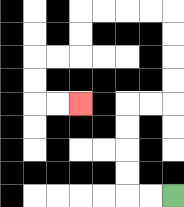{'start': '[7, 8]', 'end': '[3, 4]', 'path_directions': 'L,L,U,U,U,U,R,R,U,U,U,U,L,L,L,L,D,D,L,L,D,D,R,R', 'path_coordinates': '[[7, 8], [6, 8], [5, 8], [5, 7], [5, 6], [5, 5], [5, 4], [6, 4], [7, 4], [7, 3], [7, 2], [7, 1], [7, 0], [6, 0], [5, 0], [4, 0], [3, 0], [3, 1], [3, 2], [2, 2], [1, 2], [1, 3], [1, 4], [2, 4], [3, 4]]'}